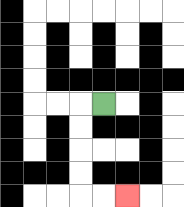{'start': '[4, 4]', 'end': '[5, 8]', 'path_directions': 'L,D,D,D,D,R,R', 'path_coordinates': '[[4, 4], [3, 4], [3, 5], [3, 6], [3, 7], [3, 8], [4, 8], [5, 8]]'}